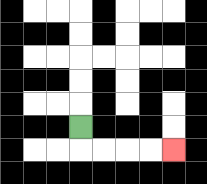{'start': '[3, 5]', 'end': '[7, 6]', 'path_directions': 'D,R,R,R,R', 'path_coordinates': '[[3, 5], [3, 6], [4, 6], [5, 6], [6, 6], [7, 6]]'}